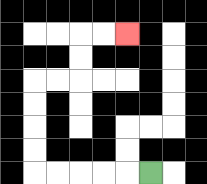{'start': '[6, 7]', 'end': '[5, 1]', 'path_directions': 'L,L,L,L,L,U,U,U,U,R,R,U,U,R,R', 'path_coordinates': '[[6, 7], [5, 7], [4, 7], [3, 7], [2, 7], [1, 7], [1, 6], [1, 5], [1, 4], [1, 3], [2, 3], [3, 3], [3, 2], [3, 1], [4, 1], [5, 1]]'}